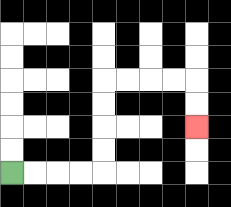{'start': '[0, 7]', 'end': '[8, 5]', 'path_directions': 'R,R,R,R,U,U,U,U,R,R,R,R,D,D', 'path_coordinates': '[[0, 7], [1, 7], [2, 7], [3, 7], [4, 7], [4, 6], [4, 5], [4, 4], [4, 3], [5, 3], [6, 3], [7, 3], [8, 3], [8, 4], [8, 5]]'}